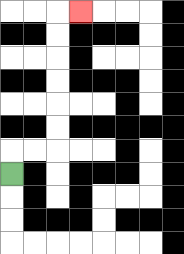{'start': '[0, 7]', 'end': '[3, 0]', 'path_directions': 'U,R,R,U,U,U,U,U,U,R', 'path_coordinates': '[[0, 7], [0, 6], [1, 6], [2, 6], [2, 5], [2, 4], [2, 3], [2, 2], [2, 1], [2, 0], [3, 0]]'}